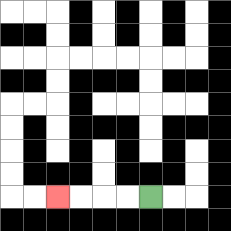{'start': '[6, 8]', 'end': '[2, 8]', 'path_directions': 'L,L,L,L', 'path_coordinates': '[[6, 8], [5, 8], [4, 8], [3, 8], [2, 8]]'}